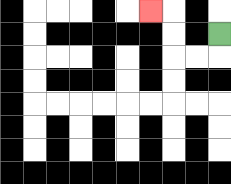{'start': '[9, 1]', 'end': '[6, 0]', 'path_directions': 'D,L,L,U,U,L', 'path_coordinates': '[[9, 1], [9, 2], [8, 2], [7, 2], [7, 1], [7, 0], [6, 0]]'}